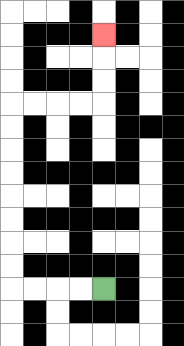{'start': '[4, 12]', 'end': '[4, 1]', 'path_directions': 'L,L,L,L,U,U,U,U,U,U,U,U,R,R,R,R,U,U,U', 'path_coordinates': '[[4, 12], [3, 12], [2, 12], [1, 12], [0, 12], [0, 11], [0, 10], [0, 9], [0, 8], [0, 7], [0, 6], [0, 5], [0, 4], [1, 4], [2, 4], [3, 4], [4, 4], [4, 3], [4, 2], [4, 1]]'}